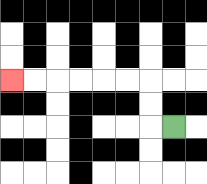{'start': '[7, 5]', 'end': '[0, 3]', 'path_directions': 'L,U,U,L,L,L,L,L,L', 'path_coordinates': '[[7, 5], [6, 5], [6, 4], [6, 3], [5, 3], [4, 3], [3, 3], [2, 3], [1, 3], [0, 3]]'}